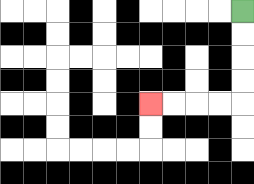{'start': '[10, 0]', 'end': '[6, 4]', 'path_directions': 'D,D,D,D,L,L,L,L', 'path_coordinates': '[[10, 0], [10, 1], [10, 2], [10, 3], [10, 4], [9, 4], [8, 4], [7, 4], [6, 4]]'}